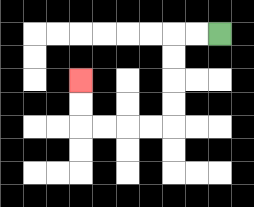{'start': '[9, 1]', 'end': '[3, 3]', 'path_directions': 'L,L,D,D,D,D,L,L,L,L,U,U', 'path_coordinates': '[[9, 1], [8, 1], [7, 1], [7, 2], [7, 3], [7, 4], [7, 5], [6, 5], [5, 5], [4, 5], [3, 5], [3, 4], [3, 3]]'}